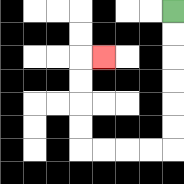{'start': '[7, 0]', 'end': '[4, 2]', 'path_directions': 'D,D,D,D,D,D,L,L,L,L,U,U,U,U,R', 'path_coordinates': '[[7, 0], [7, 1], [7, 2], [7, 3], [7, 4], [7, 5], [7, 6], [6, 6], [5, 6], [4, 6], [3, 6], [3, 5], [3, 4], [3, 3], [3, 2], [4, 2]]'}